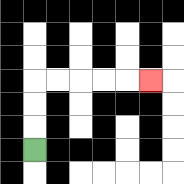{'start': '[1, 6]', 'end': '[6, 3]', 'path_directions': 'U,U,U,R,R,R,R,R', 'path_coordinates': '[[1, 6], [1, 5], [1, 4], [1, 3], [2, 3], [3, 3], [4, 3], [5, 3], [6, 3]]'}